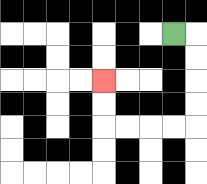{'start': '[7, 1]', 'end': '[4, 3]', 'path_directions': 'R,D,D,D,D,L,L,L,L,U,U', 'path_coordinates': '[[7, 1], [8, 1], [8, 2], [8, 3], [8, 4], [8, 5], [7, 5], [6, 5], [5, 5], [4, 5], [4, 4], [4, 3]]'}